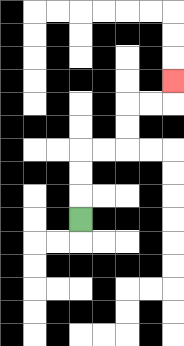{'start': '[3, 9]', 'end': '[7, 3]', 'path_directions': 'U,U,U,R,R,U,U,R,R,U', 'path_coordinates': '[[3, 9], [3, 8], [3, 7], [3, 6], [4, 6], [5, 6], [5, 5], [5, 4], [6, 4], [7, 4], [7, 3]]'}